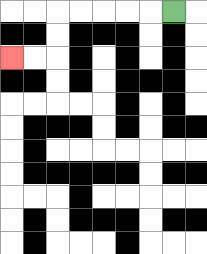{'start': '[7, 0]', 'end': '[0, 2]', 'path_directions': 'L,L,L,L,L,D,D,L,L', 'path_coordinates': '[[7, 0], [6, 0], [5, 0], [4, 0], [3, 0], [2, 0], [2, 1], [2, 2], [1, 2], [0, 2]]'}